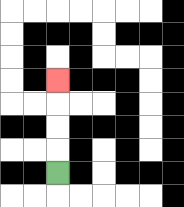{'start': '[2, 7]', 'end': '[2, 3]', 'path_directions': 'U,U,U,U', 'path_coordinates': '[[2, 7], [2, 6], [2, 5], [2, 4], [2, 3]]'}